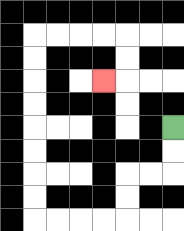{'start': '[7, 5]', 'end': '[4, 3]', 'path_directions': 'D,D,L,L,D,D,L,L,L,L,U,U,U,U,U,U,U,U,R,R,R,R,D,D,L', 'path_coordinates': '[[7, 5], [7, 6], [7, 7], [6, 7], [5, 7], [5, 8], [5, 9], [4, 9], [3, 9], [2, 9], [1, 9], [1, 8], [1, 7], [1, 6], [1, 5], [1, 4], [1, 3], [1, 2], [1, 1], [2, 1], [3, 1], [4, 1], [5, 1], [5, 2], [5, 3], [4, 3]]'}